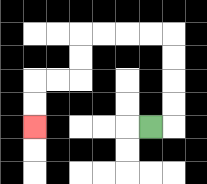{'start': '[6, 5]', 'end': '[1, 5]', 'path_directions': 'R,U,U,U,U,L,L,L,L,D,D,L,L,D,D', 'path_coordinates': '[[6, 5], [7, 5], [7, 4], [7, 3], [7, 2], [7, 1], [6, 1], [5, 1], [4, 1], [3, 1], [3, 2], [3, 3], [2, 3], [1, 3], [1, 4], [1, 5]]'}